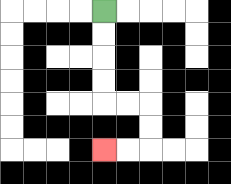{'start': '[4, 0]', 'end': '[4, 6]', 'path_directions': 'D,D,D,D,R,R,D,D,L,L', 'path_coordinates': '[[4, 0], [4, 1], [4, 2], [4, 3], [4, 4], [5, 4], [6, 4], [6, 5], [6, 6], [5, 6], [4, 6]]'}